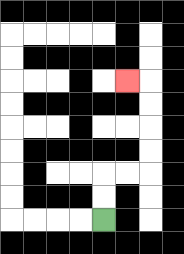{'start': '[4, 9]', 'end': '[5, 3]', 'path_directions': 'U,U,R,R,U,U,U,U,L', 'path_coordinates': '[[4, 9], [4, 8], [4, 7], [5, 7], [6, 7], [6, 6], [6, 5], [6, 4], [6, 3], [5, 3]]'}